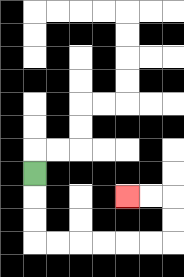{'start': '[1, 7]', 'end': '[5, 8]', 'path_directions': 'D,D,D,R,R,R,R,R,R,U,U,L,L', 'path_coordinates': '[[1, 7], [1, 8], [1, 9], [1, 10], [2, 10], [3, 10], [4, 10], [5, 10], [6, 10], [7, 10], [7, 9], [7, 8], [6, 8], [5, 8]]'}